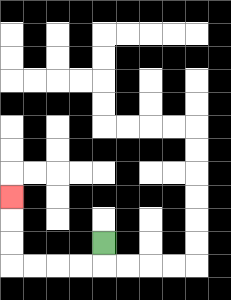{'start': '[4, 10]', 'end': '[0, 8]', 'path_directions': 'D,L,L,L,L,U,U,U', 'path_coordinates': '[[4, 10], [4, 11], [3, 11], [2, 11], [1, 11], [0, 11], [0, 10], [0, 9], [0, 8]]'}